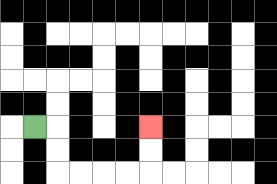{'start': '[1, 5]', 'end': '[6, 5]', 'path_directions': 'R,D,D,R,R,R,R,U,U', 'path_coordinates': '[[1, 5], [2, 5], [2, 6], [2, 7], [3, 7], [4, 7], [5, 7], [6, 7], [6, 6], [6, 5]]'}